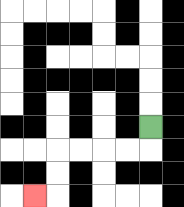{'start': '[6, 5]', 'end': '[1, 8]', 'path_directions': 'D,L,L,L,L,D,D,L', 'path_coordinates': '[[6, 5], [6, 6], [5, 6], [4, 6], [3, 6], [2, 6], [2, 7], [2, 8], [1, 8]]'}